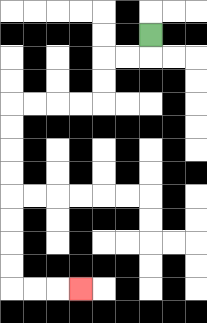{'start': '[6, 1]', 'end': '[3, 12]', 'path_directions': 'D,L,L,D,D,L,L,L,L,D,D,D,D,D,D,D,D,R,R,R', 'path_coordinates': '[[6, 1], [6, 2], [5, 2], [4, 2], [4, 3], [4, 4], [3, 4], [2, 4], [1, 4], [0, 4], [0, 5], [0, 6], [0, 7], [0, 8], [0, 9], [0, 10], [0, 11], [0, 12], [1, 12], [2, 12], [3, 12]]'}